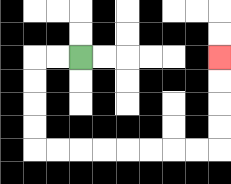{'start': '[3, 2]', 'end': '[9, 2]', 'path_directions': 'L,L,D,D,D,D,R,R,R,R,R,R,R,R,U,U,U,U', 'path_coordinates': '[[3, 2], [2, 2], [1, 2], [1, 3], [1, 4], [1, 5], [1, 6], [2, 6], [3, 6], [4, 6], [5, 6], [6, 6], [7, 6], [8, 6], [9, 6], [9, 5], [9, 4], [9, 3], [9, 2]]'}